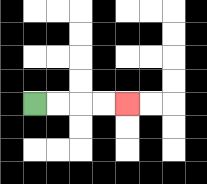{'start': '[1, 4]', 'end': '[5, 4]', 'path_directions': 'R,R,R,R', 'path_coordinates': '[[1, 4], [2, 4], [3, 4], [4, 4], [5, 4]]'}